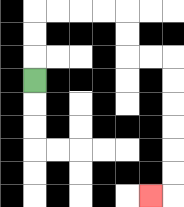{'start': '[1, 3]', 'end': '[6, 8]', 'path_directions': 'U,U,U,R,R,R,R,D,D,R,R,D,D,D,D,D,D,L', 'path_coordinates': '[[1, 3], [1, 2], [1, 1], [1, 0], [2, 0], [3, 0], [4, 0], [5, 0], [5, 1], [5, 2], [6, 2], [7, 2], [7, 3], [7, 4], [7, 5], [7, 6], [7, 7], [7, 8], [6, 8]]'}